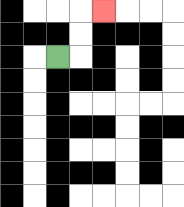{'start': '[2, 2]', 'end': '[4, 0]', 'path_directions': 'R,U,U,R', 'path_coordinates': '[[2, 2], [3, 2], [3, 1], [3, 0], [4, 0]]'}